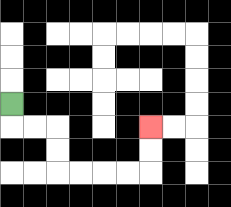{'start': '[0, 4]', 'end': '[6, 5]', 'path_directions': 'D,R,R,D,D,R,R,R,R,U,U', 'path_coordinates': '[[0, 4], [0, 5], [1, 5], [2, 5], [2, 6], [2, 7], [3, 7], [4, 7], [5, 7], [6, 7], [6, 6], [6, 5]]'}